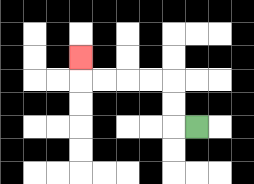{'start': '[8, 5]', 'end': '[3, 2]', 'path_directions': 'L,U,U,L,L,L,L,U', 'path_coordinates': '[[8, 5], [7, 5], [7, 4], [7, 3], [6, 3], [5, 3], [4, 3], [3, 3], [3, 2]]'}